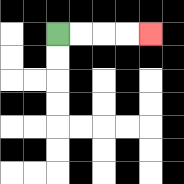{'start': '[2, 1]', 'end': '[6, 1]', 'path_directions': 'R,R,R,R', 'path_coordinates': '[[2, 1], [3, 1], [4, 1], [5, 1], [6, 1]]'}